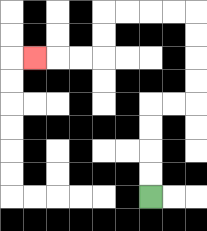{'start': '[6, 8]', 'end': '[1, 2]', 'path_directions': 'U,U,U,U,R,R,U,U,U,U,L,L,L,L,D,D,L,L,L', 'path_coordinates': '[[6, 8], [6, 7], [6, 6], [6, 5], [6, 4], [7, 4], [8, 4], [8, 3], [8, 2], [8, 1], [8, 0], [7, 0], [6, 0], [5, 0], [4, 0], [4, 1], [4, 2], [3, 2], [2, 2], [1, 2]]'}